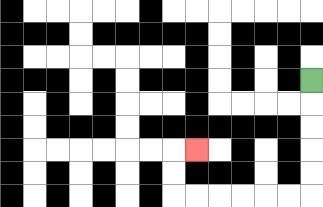{'start': '[13, 3]', 'end': '[8, 6]', 'path_directions': 'D,D,D,D,D,L,L,L,L,L,L,U,U,R', 'path_coordinates': '[[13, 3], [13, 4], [13, 5], [13, 6], [13, 7], [13, 8], [12, 8], [11, 8], [10, 8], [9, 8], [8, 8], [7, 8], [7, 7], [7, 6], [8, 6]]'}